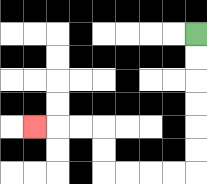{'start': '[8, 1]', 'end': '[1, 5]', 'path_directions': 'D,D,D,D,D,D,L,L,L,L,U,U,L,L,L', 'path_coordinates': '[[8, 1], [8, 2], [8, 3], [8, 4], [8, 5], [8, 6], [8, 7], [7, 7], [6, 7], [5, 7], [4, 7], [4, 6], [4, 5], [3, 5], [2, 5], [1, 5]]'}